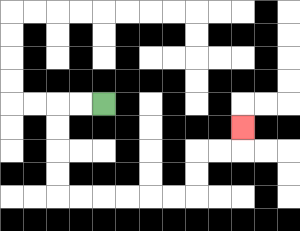{'start': '[4, 4]', 'end': '[10, 5]', 'path_directions': 'L,L,D,D,D,D,R,R,R,R,R,R,U,U,R,R,U', 'path_coordinates': '[[4, 4], [3, 4], [2, 4], [2, 5], [2, 6], [2, 7], [2, 8], [3, 8], [4, 8], [5, 8], [6, 8], [7, 8], [8, 8], [8, 7], [8, 6], [9, 6], [10, 6], [10, 5]]'}